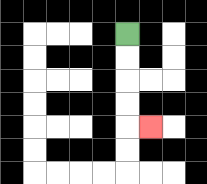{'start': '[5, 1]', 'end': '[6, 5]', 'path_directions': 'D,D,D,D,R', 'path_coordinates': '[[5, 1], [5, 2], [5, 3], [5, 4], [5, 5], [6, 5]]'}